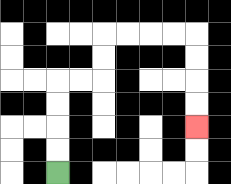{'start': '[2, 7]', 'end': '[8, 5]', 'path_directions': 'U,U,U,U,R,R,U,U,R,R,R,R,D,D,D,D', 'path_coordinates': '[[2, 7], [2, 6], [2, 5], [2, 4], [2, 3], [3, 3], [4, 3], [4, 2], [4, 1], [5, 1], [6, 1], [7, 1], [8, 1], [8, 2], [8, 3], [8, 4], [8, 5]]'}